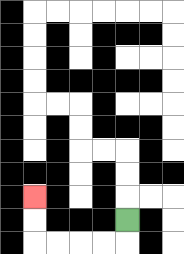{'start': '[5, 9]', 'end': '[1, 8]', 'path_directions': 'D,L,L,L,L,U,U', 'path_coordinates': '[[5, 9], [5, 10], [4, 10], [3, 10], [2, 10], [1, 10], [1, 9], [1, 8]]'}